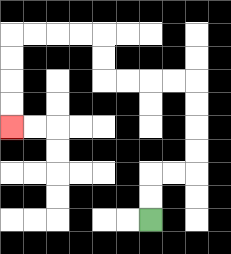{'start': '[6, 9]', 'end': '[0, 5]', 'path_directions': 'U,U,R,R,U,U,U,U,L,L,L,L,U,U,L,L,L,L,D,D,D,D', 'path_coordinates': '[[6, 9], [6, 8], [6, 7], [7, 7], [8, 7], [8, 6], [8, 5], [8, 4], [8, 3], [7, 3], [6, 3], [5, 3], [4, 3], [4, 2], [4, 1], [3, 1], [2, 1], [1, 1], [0, 1], [0, 2], [0, 3], [0, 4], [0, 5]]'}